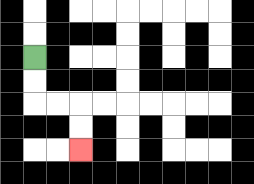{'start': '[1, 2]', 'end': '[3, 6]', 'path_directions': 'D,D,R,R,D,D', 'path_coordinates': '[[1, 2], [1, 3], [1, 4], [2, 4], [3, 4], [3, 5], [3, 6]]'}